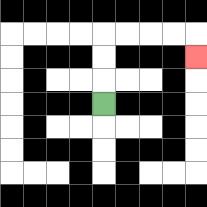{'start': '[4, 4]', 'end': '[8, 2]', 'path_directions': 'U,U,U,R,R,R,R,D', 'path_coordinates': '[[4, 4], [4, 3], [4, 2], [4, 1], [5, 1], [6, 1], [7, 1], [8, 1], [8, 2]]'}